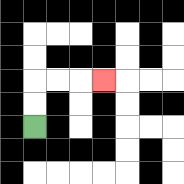{'start': '[1, 5]', 'end': '[4, 3]', 'path_directions': 'U,U,R,R,R', 'path_coordinates': '[[1, 5], [1, 4], [1, 3], [2, 3], [3, 3], [4, 3]]'}